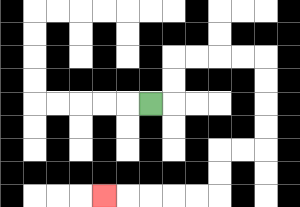{'start': '[6, 4]', 'end': '[4, 8]', 'path_directions': 'R,U,U,R,R,R,R,D,D,D,D,L,L,D,D,L,L,L,L,L', 'path_coordinates': '[[6, 4], [7, 4], [7, 3], [7, 2], [8, 2], [9, 2], [10, 2], [11, 2], [11, 3], [11, 4], [11, 5], [11, 6], [10, 6], [9, 6], [9, 7], [9, 8], [8, 8], [7, 8], [6, 8], [5, 8], [4, 8]]'}